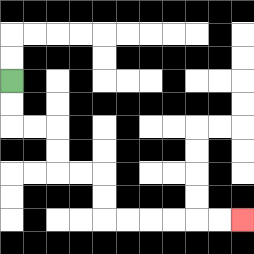{'start': '[0, 3]', 'end': '[10, 9]', 'path_directions': 'D,D,R,R,D,D,R,R,D,D,R,R,R,R,R,R', 'path_coordinates': '[[0, 3], [0, 4], [0, 5], [1, 5], [2, 5], [2, 6], [2, 7], [3, 7], [4, 7], [4, 8], [4, 9], [5, 9], [6, 9], [7, 9], [8, 9], [9, 9], [10, 9]]'}